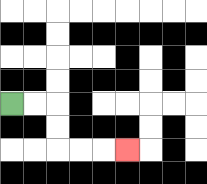{'start': '[0, 4]', 'end': '[5, 6]', 'path_directions': 'R,R,D,D,R,R,R', 'path_coordinates': '[[0, 4], [1, 4], [2, 4], [2, 5], [2, 6], [3, 6], [4, 6], [5, 6]]'}